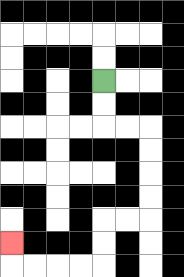{'start': '[4, 3]', 'end': '[0, 10]', 'path_directions': 'D,D,R,R,D,D,D,D,L,L,D,D,L,L,L,L,U', 'path_coordinates': '[[4, 3], [4, 4], [4, 5], [5, 5], [6, 5], [6, 6], [6, 7], [6, 8], [6, 9], [5, 9], [4, 9], [4, 10], [4, 11], [3, 11], [2, 11], [1, 11], [0, 11], [0, 10]]'}